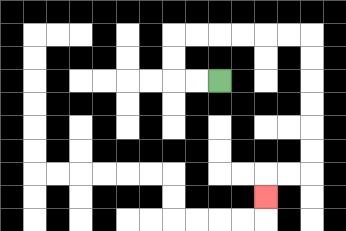{'start': '[9, 3]', 'end': '[11, 8]', 'path_directions': 'L,L,U,U,R,R,R,R,R,R,D,D,D,D,D,D,L,L,D', 'path_coordinates': '[[9, 3], [8, 3], [7, 3], [7, 2], [7, 1], [8, 1], [9, 1], [10, 1], [11, 1], [12, 1], [13, 1], [13, 2], [13, 3], [13, 4], [13, 5], [13, 6], [13, 7], [12, 7], [11, 7], [11, 8]]'}